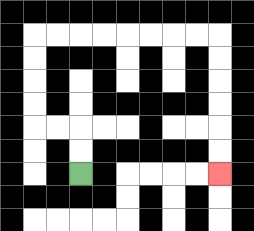{'start': '[3, 7]', 'end': '[9, 7]', 'path_directions': 'U,U,L,L,U,U,U,U,R,R,R,R,R,R,R,R,D,D,D,D,D,D', 'path_coordinates': '[[3, 7], [3, 6], [3, 5], [2, 5], [1, 5], [1, 4], [1, 3], [1, 2], [1, 1], [2, 1], [3, 1], [4, 1], [5, 1], [6, 1], [7, 1], [8, 1], [9, 1], [9, 2], [9, 3], [9, 4], [9, 5], [9, 6], [9, 7]]'}